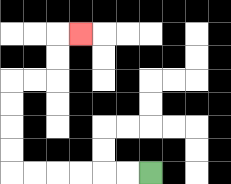{'start': '[6, 7]', 'end': '[3, 1]', 'path_directions': 'L,L,L,L,L,L,U,U,U,U,R,R,U,U,R', 'path_coordinates': '[[6, 7], [5, 7], [4, 7], [3, 7], [2, 7], [1, 7], [0, 7], [0, 6], [0, 5], [0, 4], [0, 3], [1, 3], [2, 3], [2, 2], [2, 1], [3, 1]]'}